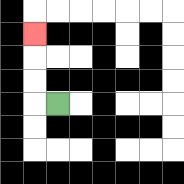{'start': '[2, 4]', 'end': '[1, 1]', 'path_directions': 'L,U,U,U', 'path_coordinates': '[[2, 4], [1, 4], [1, 3], [1, 2], [1, 1]]'}